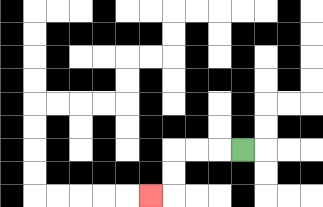{'start': '[10, 6]', 'end': '[6, 8]', 'path_directions': 'L,L,L,D,D,L', 'path_coordinates': '[[10, 6], [9, 6], [8, 6], [7, 6], [7, 7], [7, 8], [6, 8]]'}